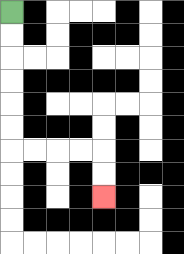{'start': '[0, 0]', 'end': '[4, 8]', 'path_directions': 'D,D,D,D,D,D,R,R,R,R,D,D', 'path_coordinates': '[[0, 0], [0, 1], [0, 2], [0, 3], [0, 4], [0, 5], [0, 6], [1, 6], [2, 6], [3, 6], [4, 6], [4, 7], [4, 8]]'}